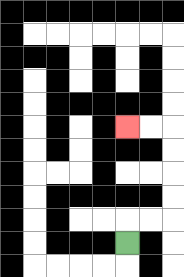{'start': '[5, 10]', 'end': '[5, 5]', 'path_directions': 'U,R,R,U,U,U,U,L,L', 'path_coordinates': '[[5, 10], [5, 9], [6, 9], [7, 9], [7, 8], [7, 7], [7, 6], [7, 5], [6, 5], [5, 5]]'}